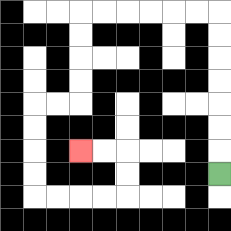{'start': '[9, 7]', 'end': '[3, 6]', 'path_directions': 'U,U,U,U,U,U,U,L,L,L,L,L,L,D,D,D,D,L,L,D,D,D,D,R,R,R,R,U,U,L,L', 'path_coordinates': '[[9, 7], [9, 6], [9, 5], [9, 4], [9, 3], [9, 2], [9, 1], [9, 0], [8, 0], [7, 0], [6, 0], [5, 0], [4, 0], [3, 0], [3, 1], [3, 2], [3, 3], [3, 4], [2, 4], [1, 4], [1, 5], [1, 6], [1, 7], [1, 8], [2, 8], [3, 8], [4, 8], [5, 8], [5, 7], [5, 6], [4, 6], [3, 6]]'}